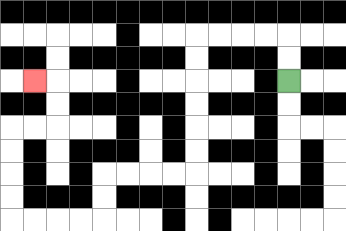{'start': '[12, 3]', 'end': '[1, 3]', 'path_directions': 'U,U,L,L,L,L,D,D,D,D,D,D,L,L,L,L,D,D,L,L,L,L,U,U,U,U,R,R,U,U,L', 'path_coordinates': '[[12, 3], [12, 2], [12, 1], [11, 1], [10, 1], [9, 1], [8, 1], [8, 2], [8, 3], [8, 4], [8, 5], [8, 6], [8, 7], [7, 7], [6, 7], [5, 7], [4, 7], [4, 8], [4, 9], [3, 9], [2, 9], [1, 9], [0, 9], [0, 8], [0, 7], [0, 6], [0, 5], [1, 5], [2, 5], [2, 4], [2, 3], [1, 3]]'}